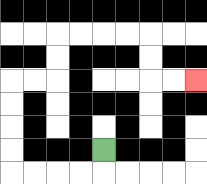{'start': '[4, 6]', 'end': '[8, 3]', 'path_directions': 'D,L,L,L,L,U,U,U,U,R,R,U,U,R,R,R,R,D,D,R,R', 'path_coordinates': '[[4, 6], [4, 7], [3, 7], [2, 7], [1, 7], [0, 7], [0, 6], [0, 5], [0, 4], [0, 3], [1, 3], [2, 3], [2, 2], [2, 1], [3, 1], [4, 1], [5, 1], [6, 1], [6, 2], [6, 3], [7, 3], [8, 3]]'}